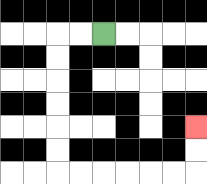{'start': '[4, 1]', 'end': '[8, 5]', 'path_directions': 'L,L,D,D,D,D,D,D,R,R,R,R,R,R,U,U', 'path_coordinates': '[[4, 1], [3, 1], [2, 1], [2, 2], [2, 3], [2, 4], [2, 5], [2, 6], [2, 7], [3, 7], [4, 7], [5, 7], [6, 7], [7, 7], [8, 7], [8, 6], [8, 5]]'}